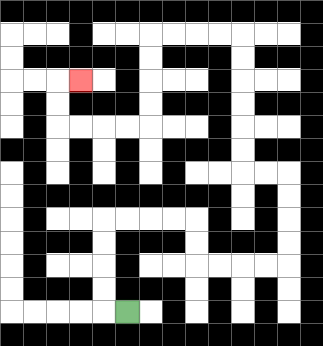{'start': '[5, 13]', 'end': '[3, 3]', 'path_directions': 'L,U,U,U,U,R,R,R,R,D,D,R,R,R,R,U,U,U,U,L,L,U,U,U,U,U,U,L,L,L,L,D,D,D,D,L,L,L,L,U,U,R', 'path_coordinates': '[[5, 13], [4, 13], [4, 12], [4, 11], [4, 10], [4, 9], [5, 9], [6, 9], [7, 9], [8, 9], [8, 10], [8, 11], [9, 11], [10, 11], [11, 11], [12, 11], [12, 10], [12, 9], [12, 8], [12, 7], [11, 7], [10, 7], [10, 6], [10, 5], [10, 4], [10, 3], [10, 2], [10, 1], [9, 1], [8, 1], [7, 1], [6, 1], [6, 2], [6, 3], [6, 4], [6, 5], [5, 5], [4, 5], [3, 5], [2, 5], [2, 4], [2, 3], [3, 3]]'}